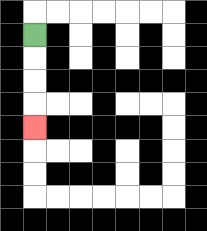{'start': '[1, 1]', 'end': '[1, 5]', 'path_directions': 'D,D,D,D', 'path_coordinates': '[[1, 1], [1, 2], [1, 3], [1, 4], [1, 5]]'}